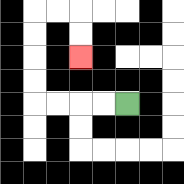{'start': '[5, 4]', 'end': '[3, 2]', 'path_directions': 'L,L,L,L,U,U,U,U,R,R,D,D', 'path_coordinates': '[[5, 4], [4, 4], [3, 4], [2, 4], [1, 4], [1, 3], [1, 2], [1, 1], [1, 0], [2, 0], [3, 0], [3, 1], [3, 2]]'}